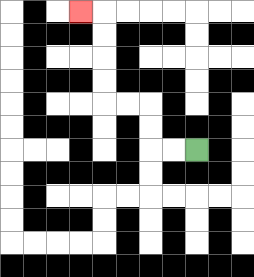{'start': '[8, 6]', 'end': '[3, 0]', 'path_directions': 'L,L,U,U,L,L,U,U,U,U,L', 'path_coordinates': '[[8, 6], [7, 6], [6, 6], [6, 5], [6, 4], [5, 4], [4, 4], [4, 3], [4, 2], [4, 1], [4, 0], [3, 0]]'}